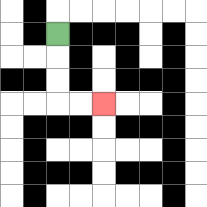{'start': '[2, 1]', 'end': '[4, 4]', 'path_directions': 'D,D,D,R,R', 'path_coordinates': '[[2, 1], [2, 2], [2, 3], [2, 4], [3, 4], [4, 4]]'}